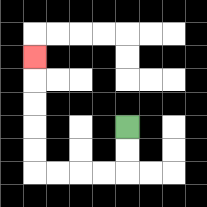{'start': '[5, 5]', 'end': '[1, 2]', 'path_directions': 'D,D,L,L,L,L,U,U,U,U,U', 'path_coordinates': '[[5, 5], [5, 6], [5, 7], [4, 7], [3, 7], [2, 7], [1, 7], [1, 6], [1, 5], [1, 4], [1, 3], [1, 2]]'}